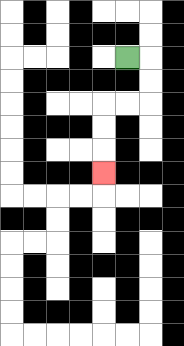{'start': '[5, 2]', 'end': '[4, 7]', 'path_directions': 'R,D,D,L,L,D,D,D', 'path_coordinates': '[[5, 2], [6, 2], [6, 3], [6, 4], [5, 4], [4, 4], [4, 5], [4, 6], [4, 7]]'}